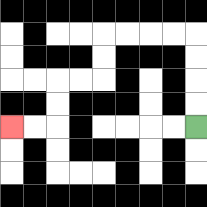{'start': '[8, 5]', 'end': '[0, 5]', 'path_directions': 'U,U,U,U,L,L,L,L,D,D,L,L,D,D,L,L', 'path_coordinates': '[[8, 5], [8, 4], [8, 3], [8, 2], [8, 1], [7, 1], [6, 1], [5, 1], [4, 1], [4, 2], [4, 3], [3, 3], [2, 3], [2, 4], [2, 5], [1, 5], [0, 5]]'}